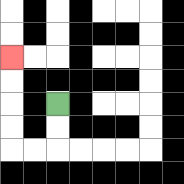{'start': '[2, 4]', 'end': '[0, 2]', 'path_directions': 'D,D,L,L,U,U,U,U', 'path_coordinates': '[[2, 4], [2, 5], [2, 6], [1, 6], [0, 6], [0, 5], [0, 4], [0, 3], [0, 2]]'}